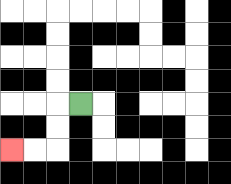{'start': '[3, 4]', 'end': '[0, 6]', 'path_directions': 'L,D,D,L,L', 'path_coordinates': '[[3, 4], [2, 4], [2, 5], [2, 6], [1, 6], [0, 6]]'}